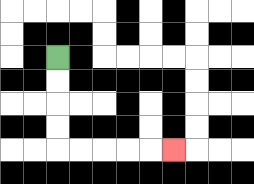{'start': '[2, 2]', 'end': '[7, 6]', 'path_directions': 'D,D,D,D,R,R,R,R,R', 'path_coordinates': '[[2, 2], [2, 3], [2, 4], [2, 5], [2, 6], [3, 6], [4, 6], [5, 6], [6, 6], [7, 6]]'}